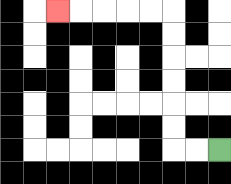{'start': '[9, 6]', 'end': '[2, 0]', 'path_directions': 'L,L,U,U,U,U,U,U,L,L,L,L,L', 'path_coordinates': '[[9, 6], [8, 6], [7, 6], [7, 5], [7, 4], [7, 3], [7, 2], [7, 1], [7, 0], [6, 0], [5, 0], [4, 0], [3, 0], [2, 0]]'}